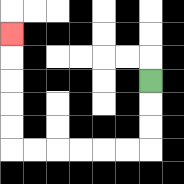{'start': '[6, 3]', 'end': '[0, 1]', 'path_directions': 'D,D,D,L,L,L,L,L,L,U,U,U,U,U', 'path_coordinates': '[[6, 3], [6, 4], [6, 5], [6, 6], [5, 6], [4, 6], [3, 6], [2, 6], [1, 6], [0, 6], [0, 5], [0, 4], [0, 3], [0, 2], [0, 1]]'}